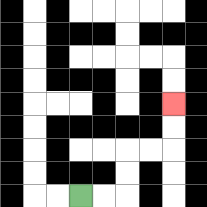{'start': '[3, 8]', 'end': '[7, 4]', 'path_directions': 'R,R,U,U,R,R,U,U', 'path_coordinates': '[[3, 8], [4, 8], [5, 8], [5, 7], [5, 6], [6, 6], [7, 6], [7, 5], [7, 4]]'}